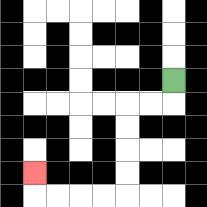{'start': '[7, 3]', 'end': '[1, 7]', 'path_directions': 'D,L,L,D,D,D,D,L,L,L,L,U', 'path_coordinates': '[[7, 3], [7, 4], [6, 4], [5, 4], [5, 5], [5, 6], [5, 7], [5, 8], [4, 8], [3, 8], [2, 8], [1, 8], [1, 7]]'}